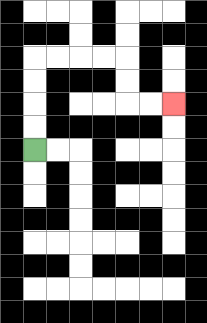{'start': '[1, 6]', 'end': '[7, 4]', 'path_directions': 'U,U,U,U,R,R,R,R,D,D,R,R', 'path_coordinates': '[[1, 6], [1, 5], [1, 4], [1, 3], [1, 2], [2, 2], [3, 2], [4, 2], [5, 2], [5, 3], [5, 4], [6, 4], [7, 4]]'}